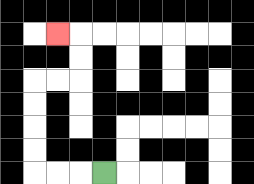{'start': '[4, 7]', 'end': '[2, 1]', 'path_directions': 'L,L,L,U,U,U,U,R,R,U,U,L', 'path_coordinates': '[[4, 7], [3, 7], [2, 7], [1, 7], [1, 6], [1, 5], [1, 4], [1, 3], [2, 3], [3, 3], [3, 2], [3, 1], [2, 1]]'}